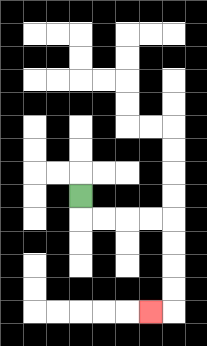{'start': '[3, 8]', 'end': '[6, 13]', 'path_directions': 'D,R,R,R,R,D,D,D,D,L', 'path_coordinates': '[[3, 8], [3, 9], [4, 9], [5, 9], [6, 9], [7, 9], [7, 10], [7, 11], [7, 12], [7, 13], [6, 13]]'}